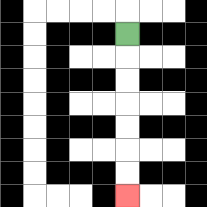{'start': '[5, 1]', 'end': '[5, 8]', 'path_directions': 'D,D,D,D,D,D,D', 'path_coordinates': '[[5, 1], [5, 2], [5, 3], [5, 4], [5, 5], [5, 6], [5, 7], [5, 8]]'}